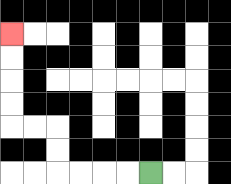{'start': '[6, 7]', 'end': '[0, 1]', 'path_directions': 'L,L,L,L,U,U,L,L,U,U,U,U', 'path_coordinates': '[[6, 7], [5, 7], [4, 7], [3, 7], [2, 7], [2, 6], [2, 5], [1, 5], [0, 5], [0, 4], [0, 3], [0, 2], [0, 1]]'}